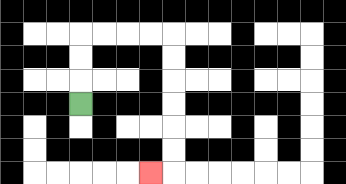{'start': '[3, 4]', 'end': '[6, 7]', 'path_directions': 'U,U,U,R,R,R,R,D,D,D,D,D,D,L', 'path_coordinates': '[[3, 4], [3, 3], [3, 2], [3, 1], [4, 1], [5, 1], [6, 1], [7, 1], [7, 2], [7, 3], [7, 4], [7, 5], [7, 6], [7, 7], [6, 7]]'}